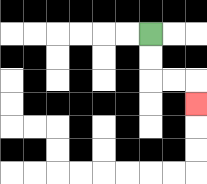{'start': '[6, 1]', 'end': '[8, 4]', 'path_directions': 'D,D,R,R,D', 'path_coordinates': '[[6, 1], [6, 2], [6, 3], [7, 3], [8, 3], [8, 4]]'}